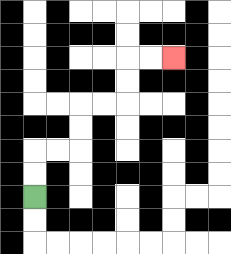{'start': '[1, 8]', 'end': '[7, 2]', 'path_directions': 'U,U,R,R,U,U,R,R,U,U,R,R', 'path_coordinates': '[[1, 8], [1, 7], [1, 6], [2, 6], [3, 6], [3, 5], [3, 4], [4, 4], [5, 4], [5, 3], [5, 2], [6, 2], [7, 2]]'}